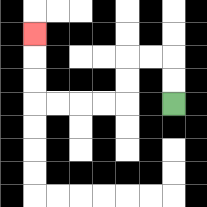{'start': '[7, 4]', 'end': '[1, 1]', 'path_directions': 'U,U,L,L,D,D,L,L,L,L,U,U,U', 'path_coordinates': '[[7, 4], [7, 3], [7, 2], [6, 2], [5, 2], [5, 3], [5, 4], [4, 4], [3, 4], [2, 4], [1, 4], [1, 3], [1, 2], [1, 1]]'}